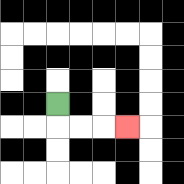{'start': '[2, 4]', 'end': '[5, 5]', 'path_directions': 'D,R,R,R', 'path_coordinates': '[[2, 4], [2, 5], [3, 5], [4, 5], [5, 5]]'}